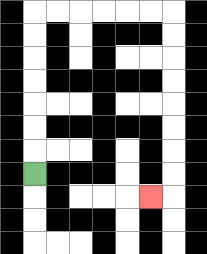{'start': '[1, 7]', 'end': '[6, 8]', 'path_directions': 'U,U,U,U,U,U,U,R,R,R,R,R,R,D,D,D,D,D,D,D,D,L', 'path_coordinates': '[[1, 7], [1, 6], [1, 5], [1, 4], [1, 3], [1, 2], [1, 1], [1, 0], [2, 0], [3, 0], [4, 0], [5, 0], [6, 0], [7, 0], [7, 1], [7, 2], [7, 3], [7, 4], [7, 5], [7, 6], [7, 7], [7, 8], [6, 8]]'}